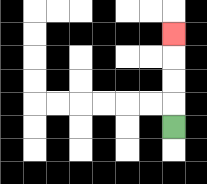{'start': '[7, 5]', 'end': '[7, 1]', 'path_directions': 'U,U,U,U', 'path_coordinates': '[[7, 5], [7, 4], [7, 3], [7, 2], [7, 1]]'}